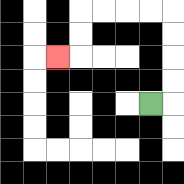{'start': '[6, 4]', 'end': '[2, 2]', 'path_directions': 'R,U,U,U,U,L,L,L,L,D,D,L', 'path_coordinates': '[[6, 4], [7, 4], [7, 3], [7, 2], [7, 1], [7, 0], [6, 0], [5, 0], [4, 0], [3, 0], [3, 1], [3, 2], [2, 2]]'}